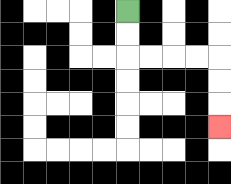{'start': '[5, 0]', 'end': '[9, 5]', 'path_directions': 'D,D,R,R,R,R,D,D,D', 'path_coordinates': '[[5, 0], [5, 1], [5, 2], [6, 2], [7, 2], [8, 2], [9, 2], [9, 3], [9, 4], [9, 5]]'}